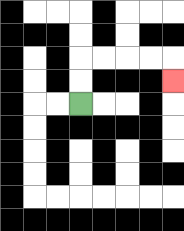{'start': '[3, 4]', 'end': '[7, 3]', 'path_directions': 'U,U,R,R,R,R,D', 'path_coordinates': '[[3, 4], [3, 3], [3, 2], [4, 2], [5, 2], [6, 2], [7, 2], [7, 3]]'}